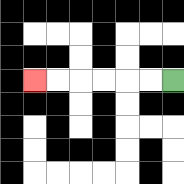{'start': '[7, 3]', 'end': '[1, 3]', 'path_directions': 'L,L,L,L,L,L', 'path_coordinates': '[[7, 3], [6, 3], [5, 3], [4, 3], [3, 3], [2, 3], [1, 3]]'}